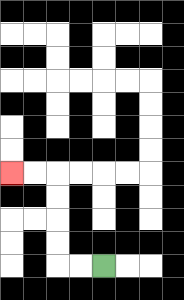{'start': '[4, 11]', 'end': '[0, 7]', 'path_directions': 'L,L,U,U,U,U,L,L', 'path_coordinates': '[[4, 11], [3, 11], [2, 11], [2, 10], [2, 9], [2, 8], [2, 7], [1, 7], [0, 7]]'}